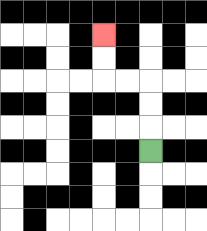{'start': '[6, 6]', 'end': '[4, 1]', 'path_directions': 'U,U,U,L,L,U,U', 'path_coordinates': '[[6, 6], [6, 5], [6, 4], [6, 3], [5, 3], [4, 3], [4, 2], [4, 1]]'}